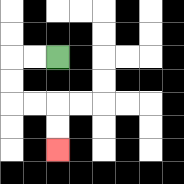{'start': '[2, 2]', 'end': '[2, 6]', 'path_directions': 'L,L,D,D,R,R,D,D', 'path_coordinates': '[[2, 2], [1, 2], [0, 2], [0, 3], [0, 4], [1, 4], [2, 4], [2, 5], [2, 6]]'}